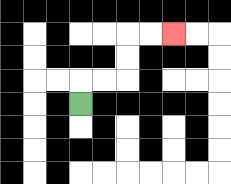{'start': '[3, 4]', 'end': '[7, 1]', 'path_directions': 'U,R,R,U,U,R,R', 'path_coordinates': '[[3, 4], [3, 3], [4, 3], [5, 3], [5, 2], [5, 1], [6, 1], [7, 1]]'}